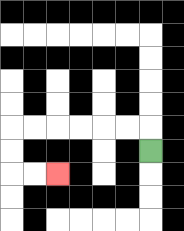{'start': '[6, 6]', 'end': '[2, 7]', 'path_directions': 'U,L,L,L,L,L,L,D,D,R,R', 'path_coordinates': '[[6, 6], [6, 5], [5, 5], [4, 5], [3, 5], [2, 5], [1, 5], [0, 5], [0, 6], [0, 7], [1, 7], [2, 7]]'}